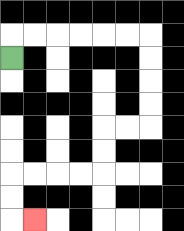{'start': '[0, 2]', 'end': '[1, 9]', 'path_directions': 'U,R,R,R,R,R,R,D,D,D,D,L,L,D,D,L,L,L,L,D,D,R', 'path_coordinates': '[[0, 2], [0, 1], [1, 1], [2, 1], [3, 1], [4, 1], [5, 1], [6, 1], [6, 2], [6, 3], [6, 4], [6, 5], [5, 5], [4, 5], [4, 6], [4, 7], [3, 7], [2, 7], [1, 7], [0, 7], [0, 8], [0, 9], [1, 9]]'}